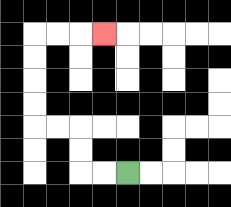{'start': '[5, 7]', 'end': '[4, 1]', 'path_directions': 'L,L,U,U,L,L,U,U,U,U,R,R,R', 'path_coordinates': '[[5, 7], [4, 7], [3, 7], [3, 6], [3, 5], [2, 5], [1, 5], [1, 4], [1, 3], [1, 2], [1, 1], [2, 1], [3, 1], [4, 1]]'}